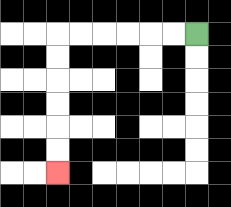{'start': '[8, 1]', 'end': '[2, 7]', 'path_directions': 'L,L,L,L,L,L,D,D,D,D,D,D', 'path_coordinates': '[[8, 1], [7, 1], [6, 1], [5, 1], [4, 1], [3, 1], [2, 1], [2, 2], [2, 3], [2, 4], [2, 5], [2, 6], [2, 7]]'}